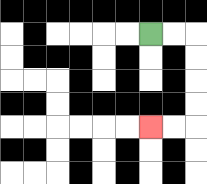{'start': '[6, 1]', 'end': '[6, 5]', 'path_directions': 'R,R,D,D,D,D,L,L', 'path_coordinates': '[[6, 1], [7, 1], [8, 1], [8, 2], [8, 3], [8, 4], [8, 5], [7, 5], [6, 5]]'}